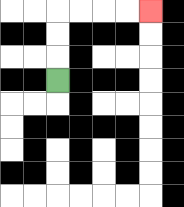{'start': '[2, 3]', 'end': '[6, 0]', 'path_directions': 'U,U,U,R,R,R,R', 'path_coordinates': '[[2, 3], [2, 2], [2, 1], [2, 0], [3, 0], [4, 0], [5, 0], [6, 0]]'}